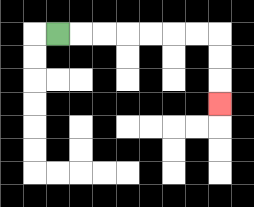{'start': '[2, 1]', 'end': '[9, 4]', 'path_directions': 'R,R,R,R,R,R,R,D,D,D', 'path_coordinates': '[[2, 1], [3, 1], [4, 1], [5, 1], [6, 1], [7, 1], [8, 1], [9, 1], [9, 2], [9, 3], [9, 4]]'}